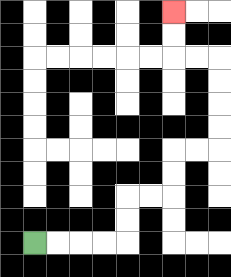{'start': '[1, 10]', 'end': '[7, 0]', 'path_directions': 'R,R,R,R,U,U,R,R,U,U,R,R,U,U,U,U,L,L,U,U', 'path_coordinates': '[[1, 10], [2, 10], [3, 10], [4, 10], [5, 10], [5, 9], [5, 8], [6, 8], [7, 8], [7, 7], [7, 6], [8, 6], [9, 6], [9, 5], [9, 4], [9, 3], [9, 2], [8, 2], [7, 2], [7, 1], [7, 0]]'}